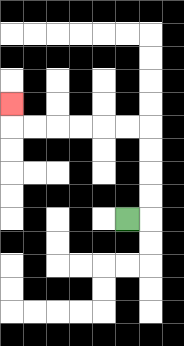{'start': '[5, 9]', 'end': '[0, 4]', 'path_directions': 'R,U,U,U,U,L,L,L,L,L,L,U', 'path_coordinates': '[[5, 9], [6, 9], [6, 8], [6, 7], [6, 6], [6, 5], [5, 5], [4, 5], [3, 5], [2, 5], [1, 5], [0, 5], [0, 4]]'}